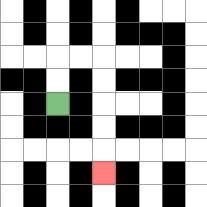{'start': '[2, 4]', 'end': '[4, 7]', 'path_directions': 'U,U,R,R,D,D,D,D,D', 'path_coordinates': '[[2, 4], [2, 3], [2, 2], [3, 2], [4, 2], [4, 3], [4, 4], [4, 5], [4, 6], [4, 7]]'}